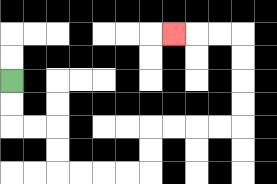{'start': '[0, 3]', 'end': '[7, 1]', 'path_directions': 'D,D,R,R,D,D,R,R,R,R,U,U,R,R,R,R,U,U,U,U,L,L,L', 'path_coordinates': '[[0, 3], [0, 4], [0, 5], [1, 5], [2, 5], [2, 6], [2, 7], [3, 7], [4, 7], [5, 7], [6, 7], [6, 6], [6, 5], [7, 5], [8, 5], [9, 5], [10, 5], [10, 4], [10, 3], [10, 2], [10, 1], [9, 1], [8, 1], [7, 1]]'}